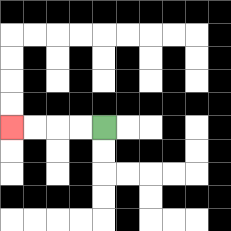{'start': '[4, 5]', 'end': '[0, 5]', 'path_directions': 'L,L,L,L', 'path_coordinates': '[[4, 5], [3, 5], [2, 5], [1, 5], [0, 5]]'}